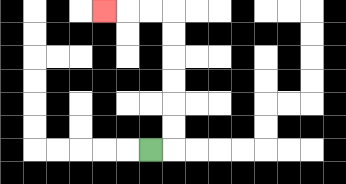{'start': '[6, 6]', 'end': '[4, 0]', 'path_directions': 'R,U,U,U,U,U,U,L,L,L', 'path_coordinates': '[[6, 6], [7, 6], [7, 5], [7, 4], [7, 3], [7, 2], [7, 1], [7, 0], [6, 0], [5, 0], [4, 0]]'}